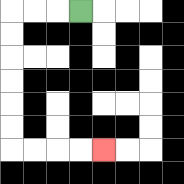{'start': '[3, 0]', 'end': '[4, 6]', 'path_directions': 'L,L,L,D,D,D,D,D,D,R,R,R,R', 'path_coordinates': '[[3, 0], [2, 0], [1, 0], [0, 0], [0, 1], [0, 2], [0, 3], [0, 4], [0, 5], [0, 6], [1, 6], [2, 6], [3, 6], [4, 6]]'}